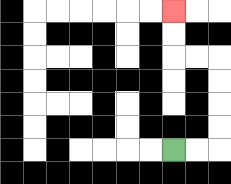{'start': '[7, 6]', 'end': '[7, 0]', 'path_directions': 'R,R,U,U,U,U,L,L,U,U', 'path_coordinates': '[[7, 6], [8, 6], [9, 6], [9, 5], [9, 4], [9, 3], [9, 2], [8, 2], [7, 2], [7, 1], [7, 0]]'}